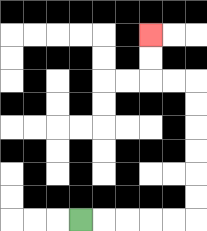{'start': '[3, 9]', 'end': '[6, 1]', 'path_directions': 'R,R,R,R,R,U,U,U,U,U,U,L,L,U,U', 'path_coordinates': '[[3, 9], [4, 9], [5, 9], [6, 9], [7, 9], [8, 9], [8, 8], [8, 7], [8, 6], [8, 5], [8, 4], [8, 3], [7, 3], [6, 3], [6, 2], [6, 1]]'}